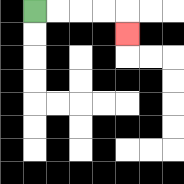{'start': '[1, 0]', 'end': '[5, 1]', 'path_directions': 'R,R,R,R,D', 'path_coordinates': '[[1, 0], [2, 0], [3, 0], [4, 0], [5, 0], [5, 1]]'}